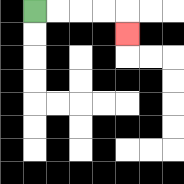{'start': '[1, 0]', 'end': '[5, 1]', 'path_directions': 'R,R,R,R,D', 'path_coordinates': '[[1, 0], [2, 0], [3, 0], [4, 0], [5, 0], [5, 1]]'}